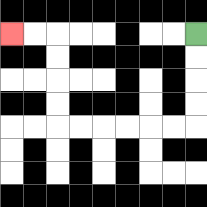{'start': '[8, 1]', 'end': '[0, 1]', 'path_directions': 'D,D,D,D,L,L,L,L,L,L,U,U,U,U,L,L', 'path_coordinates': '[[8, 1], [8, 2], [8, 3], [8, 4], [8, 5], [7, 5], [6, 5], [5, 5], [4, 5], [3, 5], [2, 5], [2, 4], [2, 3], [2, 2], [2, 1], [1, 1], [0, 1]]'}